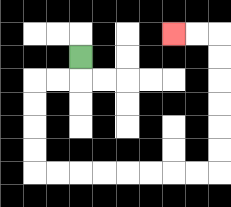{'start': '[3, 2]', 'end': '[7, 1]', 'path_directions': 'D,L,L,D,D,D,D,R,R,R,R,R,R,R,R,U,U,U,U,U,U,L,L', 'path_coordinates': '[[3, 2], [3, 3], [2, 3], [1, 3], [1, 4], [1, 5], [1, 6], [1, 7], [2, 7], [3, 7], [4, 7], [5, 7], [6, 7], [7, 7], [8, 7], [9, 7], [9, 6], [9, 5], [9, 4], [9, 3], [9, 2], [9, 1], [8, 1], [7, 1]]'}